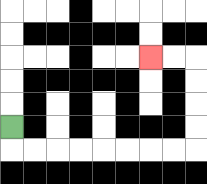{'start': '[0, 5]', 'end': '[6, 2]', 'path_directions': 'D,R,R,R,R,R,R,R,R,U,U,U,U,L,L', 'path_coordinates': '[[0, 5], [0, 6], [1, 6], [2, 6], [3, 6], [4, 6], [5, 6], [6, 6], [7, 6], [8, 6], [8, 5], [8, 4], [8, 3], [8, 2], [7, 2], [6, 2]]'}